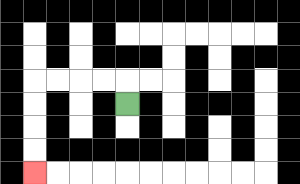{'start': '[5, 4]', 'end': '[1, 7]', 'path_directions': 'U,L,L,L,L,D,D,D,D', 'path_coordinates': '[[5, 4], [5, 3], [4, 3], [3, 3], [2, 3], [1, 3], [1, 4], [1, 5], [1, 6], [1, 7]]'}